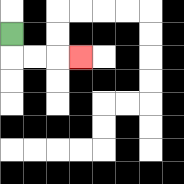{'start': '[0, 1]', 'end': '[3, 2]', 'path_directions': 'D,R,R,R', 'path_coordinates': '[[0, 1], [0, 2], [1, 2], [2, 2], [3, 2]]'}